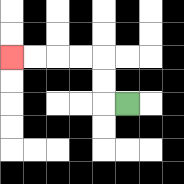{'start': '[5, 4]', 'end': '[0, 2]', 'path_directions': 'L,U,U,L,L,L,L', 'path_coordinates': '[[5, 4], [4, 4], [4, 3], [4, 2], [3, 2], [2, 2], [1, 2], [0, 2]]'}